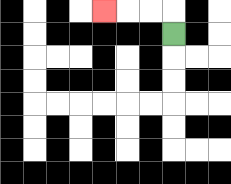{'start': '[7, 1]', 'end': '[4, 0]', 'path_directions': 'U,L,L,L', 'path_coordinates': '[[7, 1], [7, 0], [6, 0], [5, 0], [4, 0]]'}